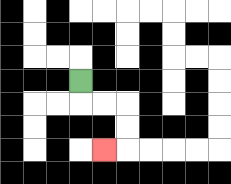{'start': '[3, 3]', 'end': '[4, 6]', 'path_directions': 'D,R,R,D,D,L', 'path_coordinates': '[[3, 3], [3, 4], [4, 4], [5, 4], [5, 5], [5, 6], [4, 6]]'}